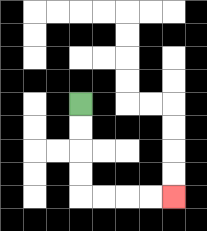{'start': '[3, 4]', 'end': '[7, 8]', 'path_directions': 'D,D,D,D,R,R,R,R', 'path_coordinates': '[[3, 4], [3, 5], [3, 6], [3, 7], [3, 8], [4, 8], [5, 8], [6, 8], [7, 8]]'}